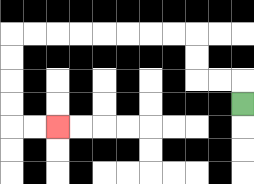{'start': '[10, 4]', 'end': '[2, 5]', 'path_directions': 'U,L,L,U,U,L,L,L,L,L,L,L,L,D,D,D,D,R,R', 'path_coordinates': '[[10, 4], [10, 3], [9, 3], [8, 3], [8, 2], [8, 1], [7, 1], [6, 1], [5, 1], [4, 1], [3, 1], [2, 1], [1, 1], [0, 1], [0, 2], [0, 3], [0, 4], [0, 5], [1, 5], [2, 5]]'}